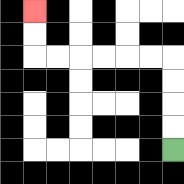{'start': '[7, 6]', 'end': '[1, 0]', 'path_directions': 'U,U,U,U,L,L,L,L,L,L,U,U', 'path_coordinates': '[[7, 6], [7, 5], [7, 4], [7, 3], [7, 2], [6, 2], [5, 2], [4, 2], [3, 2], [2, 2], [1, 2], [1, 1], [1, 0]]'}